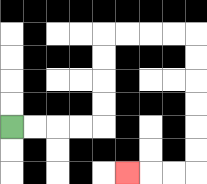{'start': '[0, 5]', 'end': '[5, 7]', 'path_directions': 'R,R,R,R,U,U,U,U,R,R,R,R,D,D,D,D,D,D,L,L,L', 'path_coordinates': '[[0, 5], [1, 5], [2, 5], [3, 5], [4, 5], [4, 4], [4, 3], [4, 2], [4, 1], [5, 1], [6, 1], [7, 1], [8, 1], [8, 2], [8, 3], [8, 4], [8, 5], [8, 6], [8, 7], [7, 7], [6, 7], [5, 7]]'}